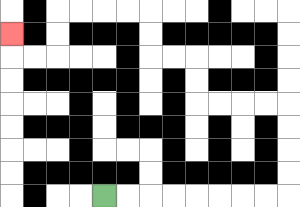{'start': '[4, 8]', 'end': '[0, 1]', 'path_directions': 'R,R,R,R,R,R,R,R,U,U,U,U,L,L,L,L,U,U,L,L,U,U,L,L,L,L,D,D,L,L,U', 'path_coordinates': '[[4, 8], [5, 8], [6, 8], [7, 8], [8, 8], [9, 8], [10, 8], [11, 8], [12, 8], [12, 7], [12, 6], [12, 5], [12, 4], [11, 4], [10, 4], [9, 4], [8, 4], [8, 3], [8, 2], [7, 2], [6, 2], [6, 1], [6, 0], [5, 0], [4, 0], [3, 0], [2, 0], [2, 1], [2, 2], [1, 2], [0, 2], [0, 1]]'}